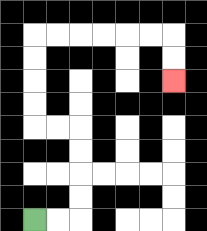{'start': '[1, 9]', 'end': '[7, 3]', 'path_directions': 'R,R,U,U,U,U,L,L,U,U,U,U,R,R,R,R,R,R,D,D', 'path_coordinates': '[[1, 9], [2, 9], [3, 9], [3, 8], [3, 7], [3, 6], [3, 5], [2, 5], [1, 5], [1, 4], [1, 3], [1, 2], [1, 1], [2, 1], [3, 1], [4, 1], [5, 1], [6, 1], [7, 1], [7, 2], [7, 3]]'}